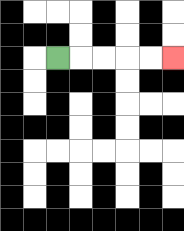{'start': '[2, 2]', 'end': '[7, 2]', 'path_directions': 'R,R,R,R,R', 'path_coordinates': '[[2, 2], [3, 2], [4, 2], [5, 2], [6, 2], [7, 2]]'}